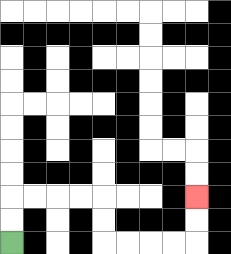{'start': '[0, 10]', 'end': '[8, 8]', 'path_directions': 'U,U,R,R,R,R,D,D,R,R,R,R,U,U', 'path_coordinates': '[[0, 10], [0, 9], [0, 8], [1, 8], [2, 8], [3, 8], [4, 8], [4, 9], [4, 10], [5, 10], [6, 10], [7, 10], [8, 10], [8, 9], [8, 8]]'}